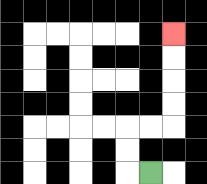{'start': '[6, 7]', 'end': '[7, 1]', 'path_directions': 'L,U,U,R,R,U,U,U,U', 'path_coordinates': '[[6, 7], [5, 7], [5, 6], [5, 5], [6, 5], [7, 5], [7, 4], [7, 3], [7, 2], [7, 1]]'}